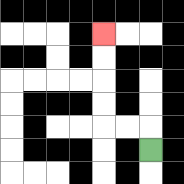{'start': '[6, 6]', 'end': '[4, 1]', 'path_directions': 'U,L,L,U,U,U,U', 'path_coordinates': '[[6, 6], [6, 5], [5, 5], [4, 5], [4, 4], [4, 3], [4, 2], [4, 1]]'}